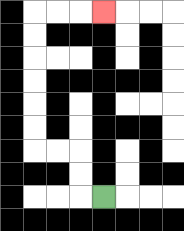{'start': '[4, 8]', 'end': '[4, 0]', 'path_directions': 'L,U,U,L,L,U,U,U,U,U,U,R,R,R', 'path_coordinates': '[[4, 8], [3, 8], [3, 7], [3, 6], [2, 6], [1, 6], [1, 5], [1, 4], [1, 3], [1, 2], [1, 1], [1, 0], [2, 0], [3, 0], [4, 0]]'}